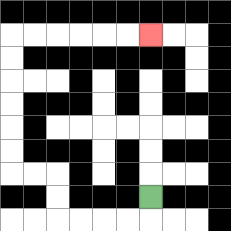{'start': '[6, 8]', 'end': '[6, 1]', 'path_directions': 'D,L,L,L,L,U,U,L,L,U,U,U,U,U,U,R,R,R,R,R,R', 'path_coordinates': '[[6, 8], [6, 9], [5, 9], [4, 9], [3, 9], [2, 9], [2, 8], [2, 7], [1, 7], [0, 7], [0, 6], [0, 5], [0, 4], [0, 3], [0, 2], [0, 1], [1, 1], [2, 1], [3, 1], [4, 1], [5, 1], [6, 1]]'}